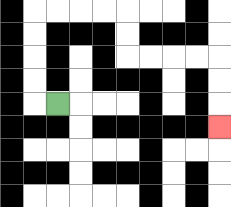{'start': '[2, 4]', 'end': '[9, 5]', 'path_directions': 'L,U,U,U,U,R,R,R,R,D,D,R,R,R,R,D,D,D', 'path_coordinates': '[[2, 4], [1, 4], [1, 3], [1, 2], [1, 1], [1, 0], [2, 0], [3, 0], [4, 0], [5, 0], [5, 1], [5, 2], [6, 2], [7, 2], [8, 2], [9, 2], [9, 3], [9, 4], [9, 5]]'}